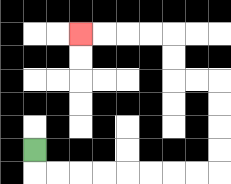{'start': '[1, 6]', 'end': '[3, 1]', 'path_directions': 'D,R,R,R,R,R,R,R,R,U,U,U,U,L,L,U,U,L,L,L,L', 'path_coordinates': '[[1, 6], [1, 7], [2, 7], [3, 7], [4, 7], [5, 7], [6, 7], [7, 7], [8, 7], [9, 7], [9, 6], [9, 5], [9, 4], [9, 3], [8, 3], [7, 3], [7, 2], [7, 1], [6, 1], [5, 1], [4, 1], [3, 1]]'}